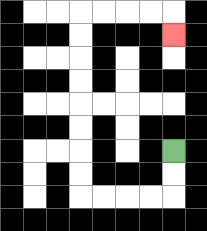{'start': '[7, 6]', 'end': '[7, 1]', 'path_directions': 'D,D,L,L,L,L,U,U,U,U,U,U,U,U,R,R,R,R,D', 'path_coordinates': '[[7, 6], [7, 7], [7, 8], [6, 8], [5, 8], [4, 8], [3, 8], [3, 7], [3, 6], [3, 5], [3, 4], [3, 3], [3, 2], [3, 1], [3, 0], [4, 0], [5, 0], [6, 0], [7, 0], [7, 1]]'}